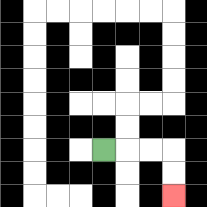{'start': '[4, 6]', 'end': '[7, 8]', 'path_directions': 'R,R,R,D,D', 'path_coordinates': '[[4, 6], [5, 6], [6, 6], [7, 6], [7, 7], [7, 8]]'}